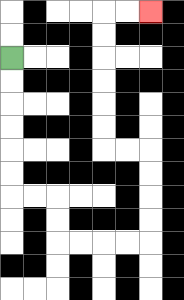{'start': '[0, 2]', 'end': '[6, 0]', 'path_directions': 'D,D,D,D,D,D,R,R,D,D,R,R,R,R,U,U,U,U,L,L,U,U,U,U,U,U,R,R', 'path_coordinates': '[[0, 2], [0, 3], [0, 4], [0, 5], [0, 6], [0, 7], [0, 8], [1, 8], [2, 8], [2, 9], [2, 10], [3, 10], [4, 10], [5, 10], [6, 10], [6, 9], [6, 8], [6, 7], [6, 6], [5, 6], [4, 6], [4, 5], [4, 4], [4, 3], [4, 2], [4, 1], [4, 0], [5, 0], [6, 0]]'}